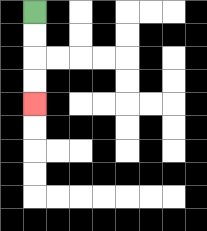{'start': '[1, 0]', 'end': '[1, 4]', 'path_directions': 'D,D,D,D', 'path_coordinates': '[[1, 0], [1, 1], [1, 2], [1, 3], [1, 4]]'}